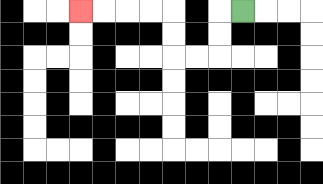{'start': '[10, 0]', 'end': '[3, 0]', 'path_directions': 'L,D,D,L,L,U,U,L,L,L,L', 'path_coordinates': '[[10, 0], [9, 0], [9, 1], [9, 2], [8, 2], [7, 2], [7, 1], [7, 0], [6, 0], [5, 0], [4, 0], [3, 0]]'}